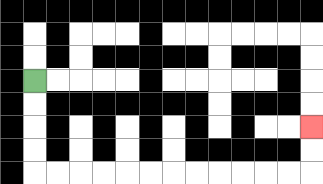{'start': '[1, 3]', 'end': '[13, 5]', 'path_directions': 'D,D,D,D,R,R,R,R,R,R,R,R,R,R,R,R,U,U', 'path_coordinates': '[[1, 3], [1, 4], [1, 5], [1, 6], [1, 7], [2, 7], [3, 7], [4, 7], [5, 7], [6, 7], [7, 7], [8, 7], [9, 7], [10, 7], [11, 7], [12, 7], [13, 7], [13, 6], [13, 5]]'}